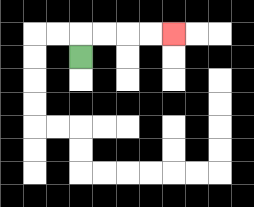{'start': '[3, 2]', 'end': '[7, 1]', 'path_directions': 'U,R,R,R,R', 'path_coordinates': '[[3, 2], [3, 1], [4, 1], [5, 1], [6, 1], [7, 1]]'}